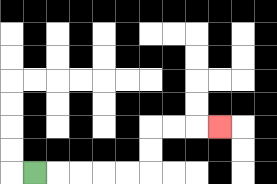{'start': '[1, 7]', 'end': '[9, 5]', 'path_directions': 'R,R,R,R,R,U,U,R,R,R', 'path_coordinates': '[[1, 7], [2, 7], [3, 7], [4, 7], [5, 7], [6, 7], [6, 6], [6, 5], [7, 5], [8, 5], [9, 5]]'}